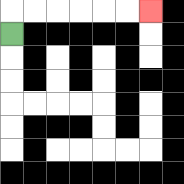{'start': '[0, 1]', 'end': '[6, 0]', 'path_directions': 'U,R,R,R,R,R,R', 'path_coordinates': '[[0, 1], [0, 0], [1, 0], [2, 0], [3, 0], [4, 0], [5, 0], [6, 0]]'}